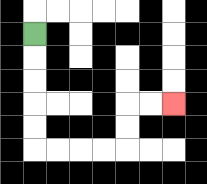{'start': '[1, 1]', 'end': '[7, 4]', 'path_directions': 'D,D,D,D,D,R,R,R,R,U,U,R,R', 'path_coordinates': '[[1, 1], [1, 2], [1, 3], [1, 4], [1, 5], [1, 6], [2, 6], [3, 6], [4, 6], [5, 6], [5, 5], [5, 4], [6, 4], [7, 4]]'}